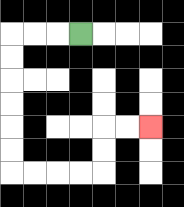{'start': '[3, 1]', 'end': '[6, 5]', 'path_directions': 'L,L,L,D,D,D,D,D,D,R,R,R,R,U,U,R,R', 'path_coordinates': '[[3, 1], [2, 1], [1, 1], [0, 1], [0, 2], [0, 3], [0, 4], [0, 5], [0, 6], [0, 7], [1, 7], [2, 7], [3, 7], [4, 7], [4, 6], [4, 5], [5, 5], [6, 5]]'}